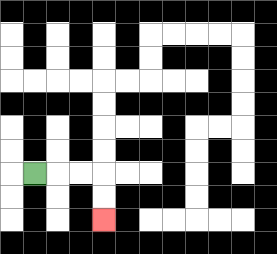{'start': '[1, 7]', 'end': '[4, 9]', 'path_directions': 'R,R,R,D,D', 'path_coordinates': '[[1, 7], [2, 7], [3, 7], [4, 7], [4, 8], [4, 9]]'}